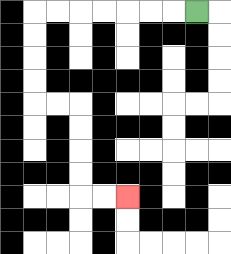{'start': '[8, 0]', 'end': '[5, 8]', 'path_directions': 'L,L,L,L,L,L,L,D,D,D,D,R,R,D,D,D,D,R,R', 'path_coordinates': '[[8, 0], [7, 0], [6, 0], [5, 0], [4, 0], [3, 0], [2, 0], [1, 0], [1, 1], [1, 2], [1, 3], [1, 4], [2, 4], [3, 4], [3, 5], [3, 6], [3, 7], [3, 8], [4, 8], [5, 8]]'}